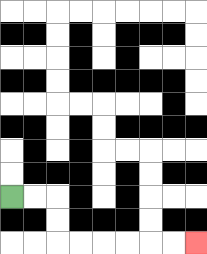{'start': '[0, 8]', 'end': '[8, 10]', 'path_directions': 'R,R,D,D,R,R,R,R,R,R', 'path_coordinates': '[[0, 8], [1, 8], [2, 8], [2, 9], [2, 10], [3, 10], [4, 10], [5, 10], [6, 10], [7, 10], [8, 10]]'}